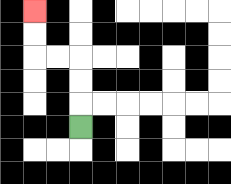{'start': '[3, 5]', 'end': '[1, 0]', 'path_directions': 'U,U,U,L,L,U,U', 'path_coordinates': '[[3, 5], [3, 4], [3, 3], [3, 2], [2, 2], [1, 2], [1, 1], [1, 0]]'}